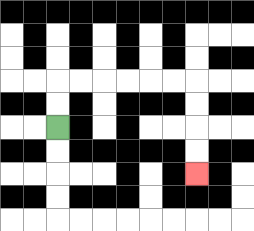{'start': '[2, 5]', 'end': '[8, 7]', 'path_directions': 'U,U,R,R,R,R,R,R,D,D,D,D', 'path_coordinates': '[[2, 5], [2, 4], [2, 3], [3, 3], [4, 3], [5, 3], [6, 3], [7, 3], [8, 3], [8, 4], [8, 5], [8, 6], [8, 7]]'}